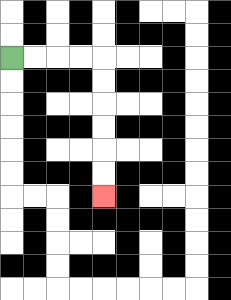{'start': '[0, 2]', 'end': '[4, 8]', 'path_directions': 'R,R,R,R,D,D,D,D,D,D', 'path_coordinates': '[[0, 2], [1, 2], [2, 2], [3, 2], [4, 2], [4, 3], [4, 4], [4, 5], [4, 6], [4, 7], [4, 8]]'}